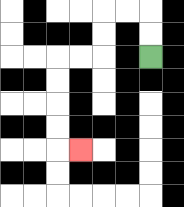{'start': '[6, 2]', 'end': '[3, 6]', 'path_directions': 'U,U,L,L,D,D,L,L,D,D,D,D,R', 'path_coordinates': '[[6, 2], [6, 1], [6, 0], [5, 0], [4, 0], [4, 1], [4, 2], [3, 2], [2, 2], [2, 3], [2, 4], [2, 5], [2, 6], [3, 6]]'}